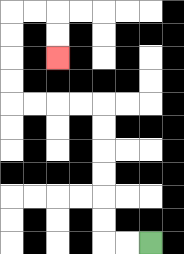{'start': '[6, 10]', 'end': '[2, 2]', 'path_directions': 'L,L,U,U,U,U,U,U,L,L,L,L,U,U,U,U,R,R,D,D', 'path_coordinates': '[[6, 10], [5, 10], [4, 10], [4, 9], [4, 8], [4, 7], [4, 6], [4, 5], [4, 4], [3, 4], [2, 4], [1, 4], [0, 4], [0, 3], [0, 2], [0, 1], [0, 0], [1, 0], [2, 0], [2, 1], [2, 2]]'}